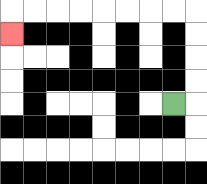{'start': '[7, 4]', 'end': '[0, 1]', 'path_directions': 'R,U,U,U,U,L,L,L,L,L,L,L,L,D', 'path_coordinates': '[[7, 4], [8, 4], [8, 3], [8, 2], [8, 1], [8, 0], [7, 0], [6, 0], [5, 0], [4, 0], [3, 0], [2, 0], [1, 0], [0, 0], [0, 1]]'}